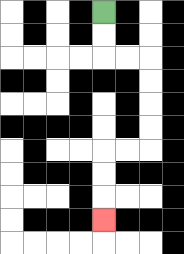{'start': '[4, 0]', 'end': '[4, 9]', 'path_directions': 'D,D,R,R,D,D,D,D,L,L,D,D,D', 'path_coordinates': '[[4, 0], [4, 1], [4, 2], [5, 2], [6, 2], [6, 3], [6, 4], [6, 5], [6, 6], [5, 6], [4, 6], [4, 7], [4, 8], [4, 9]]'}